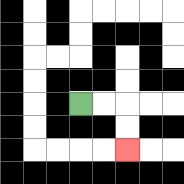{'start': '[3, 4]', 'end': '[5, 6]', 'path_directions': 'R,R,D,D', 'path_coordinates': '[[3, 4], [4, 4], [5, 4], [5, 5], [5, 6]]'}